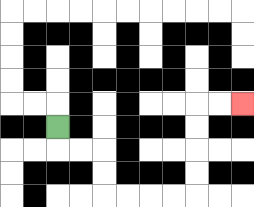{'start': '[2, 5]', 'end': '[10, 4]', 'path_directions': 'D,R,R,D,D,R,R,R,R,U,U,U,U,R,R', 'path_coordinates': '[[2, 5], [2, 6], [3, 6], [4, 6], [4, 7], [4, 8], [5, 8], [6, 8], [7, 8], [8, 8], [8, 7], [8, 6], [8, 5], [8, 4], [9, 4], [10, 4]]'}